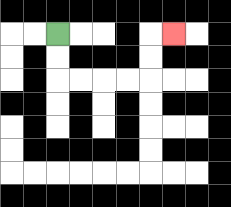{'start': '[2, 1]', 'end': '[7, 1]', 'path_directions': 'D,D,R,R,R,R,U,U,R', 'path_coordinates': '[[2, 1], [2, 2], [2, 3], [3, 3], [4, 3], [5, 3], [6, 3], [6, 2], [6, 1], [7, 1]]'}